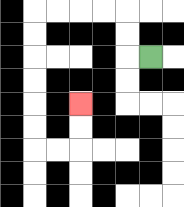{'start': '[6, 2]', 'end': '[3, 4]', 'path_directions': 'L,U,U,L,L,L,L,D,D,D,D,D,D,R,R,U,U', 'path_coordinates': '[[6, 2], [5, 2], [5, 1], [5, 0], [4, 0], [3, 0], [2, 0], [1, 0], [1, 1], [1, 2], [1, 3], [1, 4], [1, 5], [1, 6], [2, 6], [3, 6], [3, 5], [3, 4]]'}